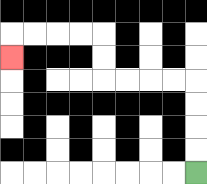{'start': '[8, 7]', 'end': '[0, 2]', 'path_directions': 'U,U,U,U,L,L,L,L,U,U,L,L,L,L,D', 'path_coordinates': '[[8, 7], [8, 6], [8, 5], [8, 4], [8, 3], [7, 3], [6, 3], [5, 3], [4, 3], [4, 2], [4, 1], [3, 1], [2, 1], [1, 1], [0, 1], [0, 2]]'}